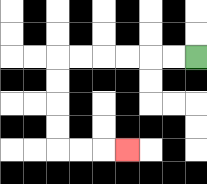{'start': '[8, 2]', 'end': '[5, 6]', 'path_directions': 'L,L,L,L,L,L,D,D,D,D,R,R,R', 'path_coordinates': '[[8, 2], [7, 2], [6, 2], [5, 2], [4, 2], [3, 2], [2, 2], [2, 3], [2, 4], [2, 5], [2, 6], [3, 6], [4, 6], [5, 6]]'}